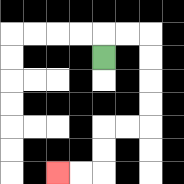{'start': '[4, 2]', 'end': '[2, 7]', 'path_directions': 'U,R,R,D,D,D,D,L,L,D,D,L,L', 'path_coordinates': '[[4, 2], [4, 1], [5, 1], [6, 1], [6, 2], [6, 3], [6, 4], [6, 5], [5, 5], [4, 5], [4, 6], [4, 7], [3, 7], [2, 7]]'}